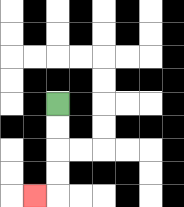{'start': '[2, 4]', 'end': '[1, 8]', 'path_directions': 'D,D,D,D,L', 'path_coordinates': '[[2, 4], [2, 5], [2, 6], [2, 7], [2, 8], [1, 8]]'}